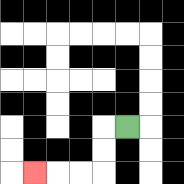{'start': '[5, 5]', 'end': '[1, 7]', 'path_directions': 'L,D,D,L,L,L', 'path_coordinates': '[[5, 5], [4, 5], [4, 6], [4, 7], [3, 7], [2, 7], [1, 7]]'}